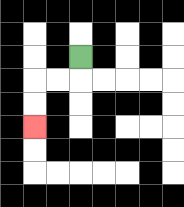{'start': '[3, 2]', 'end': '[1, 5]', 'path_directions': 'D,L,L,D,D', 'path_coordinates': '[[3, 2], [3, 3], [2, 3], [1, 3], [1, 4], [1, 5]]'}